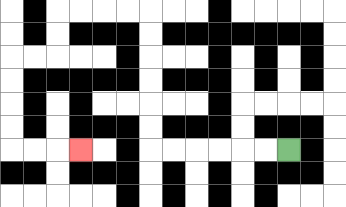{'start': '[12, 6]', 'end': '[3, 6]', 'path_directions': 'L,L,L,L,L,L,U,U,U,U,U,U,L,L,L,L,D,D,L,L,D,D,D,D,R,R,R', 'path_coordinates': '[[12, 6], [11, 6], [10, 6], [9, 6], [8, 6], [7, 6], [6, 6], [6, 5], [6, 4], [6, 3], [6, 2], [6, 1], [6, 0], [5, 0], [4, 0], [3, 0], [2, 0], [2, 1], [2, 2], [1, 2], [0, 2], [0, 3], [0, 4], [0, 5], [0, 6], [1, 6], [2, 6], [3, 6]]'}